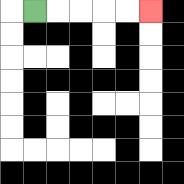{'start': '[1, 0]', 'end': '[6, 0]', 'path_directions': 'R,R,R,R,R', 'path_coordinates': '[[1, 0], [2, 0], [3, 0], [4, 0], [5, 0], [6, 0]]'}